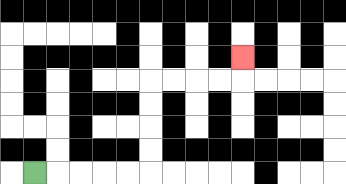{'start': '[1, 7]', 'end': '[10, 2]', 'path_directions': 'R,R,R,R,R,U,U,U,U,R,R,R,R,U', 'path_coordinates': '[[1, 7], [2, 7], [3, 7], [4, 7], [5, 7], [6, 7], [6, 6], [6, 5], [6, 4], [6, 3], [7, 3], [8, 3], [9, 3], [10, 3], [10, 2]]'}